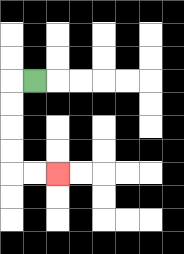{'start': '[1, 3]', 'end': '[2, 7]', 'path_directions': 'L,D,D,D,D,R,R', 'path_coordinates': '[[1, 3], [0, 3], [0, 4], [0, 5], [0, 6], [0, 7], [1, 7], [2, 7]]'}